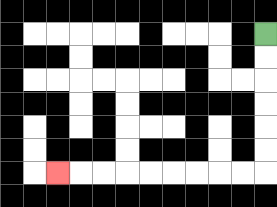{'start': '[11, 1]', 'end': '[2, 7]', 'path_directions': 'D,D,D,D,D,D,L,L,L,L,L,L,L,L,L', 'path_coordinates': '[[11, 1], [11, 2], [11, 3], [11, 4], [11, 5], [11, 6], [11, 7], [10, 7], [9, 7], [8, 7], [7, 7], [6, 7], [5, 7], [4, 7], [3, 7], [2, 7]]'}